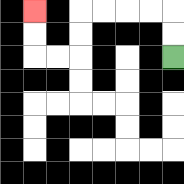{'start': '[7, 2]', 'end': '[1, 0]', 'path_directions': 'U,U,L,L,L,L,D,D,L,L,U,U', 'path_coordinates': '[[7, 2], [7, 1], [7, 0], [6, 0], [5, 0], [4, 0], [3, 0], [3, 1], [3, 2], [2, 2], [1, 2], [1, 1], [1, 0]]'}